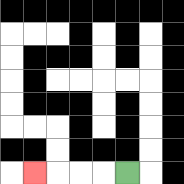{'start': '[5, 7]', 'end': '[1, 7]', 'path_directions': 'L,L,L,L', 'path_coordinates': '[[5, 7], [4, 7], [3, 7], [2, 7], [1, 7]]'}